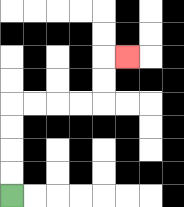{'start': '[0, 8]', 'end': '[5, 2]', 'path_directions': 'U,U,U,U,R,R,R,R,U,U,R', 'path_coordinates': '[[0, 8], [0, 7], [0, 6], [0, 5], [0, 4], [1, 4], [2, 4], [3, 4], [4, 4], [4, 3], [4, 2], [5, 2]]'}